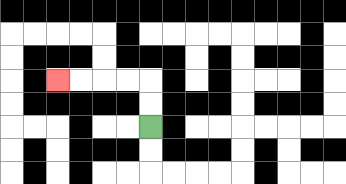{'start': '[6, 5]', 'end': '[2, 3]', 'path_directions': 'U,U,L,L,L,L', 'path_coordinates': '[[6, 5], [6, 4], [6, 3], [5, 3], [4, 3], [3, 3], [2, 3]]'}